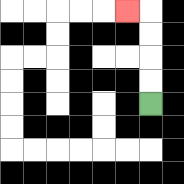{'start': '[6, 4]', 'end': '[5, 0]', 'path_directions': 'U,U,U,U,L', 'path_coordinates': '[[6, 4], [6, 3], [6, 2], [6, 1], [6, 0], [5, 0]]'}